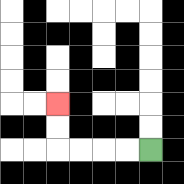{'start': '[6, 6]', 'end': '[2, 4]', 'path_directions': 'L,L,L,L,U,U', 'path_coordinates': '[[6, 6], [5, 6], [4, 6], [3, 6], [2, 6], [2, 5], [2, 4]]'}